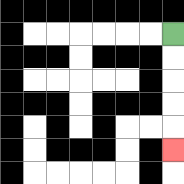{'start': '[7, 1]', 'end': '[7, 6]', 'path_directions': 'D,D,D,D,D', 'path_coordinates': '[[7, 1], [7, 2], [7, 3], [7, 4], [7, 5], [7, 6]]'}